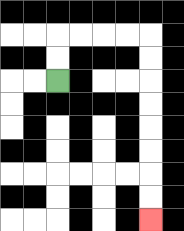{'start': '[2, 3]', 'end': '[6, 9]', 'path_directions': 'U,U,R,R,R,R,D,D,D,D,D,D,D,D', 'path_coordinates': '[[2, 3], [2, 2], [2, 1], [3, 1], [4, 1], [5, 1], [6, 1], [6, 2], [6, 3], [6, 4], [6, 5], [6, 6], [6, 7], [6, 8], [6, 9]]'}